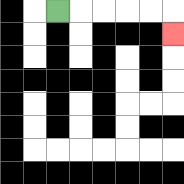{'start': '[2, 0]', 'end': '[7, 1]', 'path_directions': 'R,R,R,R,R,D', 'path_coordinates': '[[2, 0], [3, 0], [4, 0], [5, 0], [6, 0], [7, 0], [7, 1]]'}